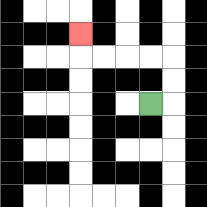{'start': '[6, 4]', 'end': '[3, 1]', 'path_directions': 'R,U,U,L,L,L,L,U', 'path_coordinates': '[[6, 4], [7, 4], [7, 3], [7, 2], [6, 2], [5, 2], [4, 2], [3, 2], [3, 1]]'}